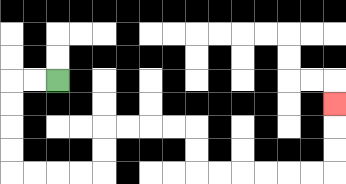{'start': '[2, 3]', 'end': '[14, 4]', 'path_directions': 'L,L,D,D,D,D,R,R,R,R,U,U,R,R,R,R,D,D,R,R,R,R,R,R,U,U,U', 'path_coordinates': '[[2, 3], [1, 3], [0, 3], [0, 4], [0, 5], [0, 6], [0, 7], [1, 7], [2, 7], [3, 7], [4, 7], [4, 6], [4, 5], [5, 5], [6, 5], [7, 5], [8, 5], [8, 6], [8, 7], [9, 7], [10, 7], [11, 7], [12, 7], [13, 7], [14, 7], [14, 6], [14, 5], [14, 4]]'}